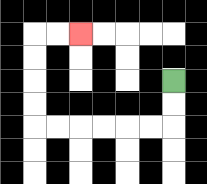{'start': '[7, 3]', 'end': '[3, 1]', 'path_directions': 'D,D,L,L,L,L,L,L,U,U,U,U,R,R', 'path_coordinates': '[[7, 3], [7, 4], [7, 5], [6, 5], [5, 5], [4, 5], [3, 5], [2, 5], [1, 5], [1, 4], [1, 3], [1, 2], [1, 1], [2, 1], [3, 1]]'}